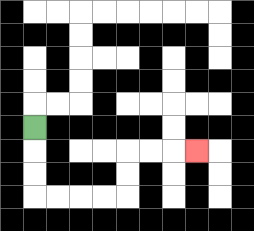{'start': '[1, 5]', 'end': '[8, 6]', 'path_directions': 'D,D,D,R,R,R,R,U,U,R,R,R', 'path_coordinates': '[[1, 5], [1, 6], [1, 7], [1, 8], [2, 8], [3, 8], [4, 8], [5, 8], [5, 7], [5, 6], [6, 6], [7, 6], [8, 6]]'}